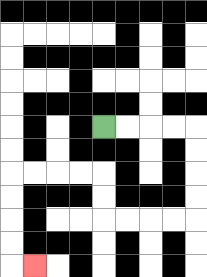{'start': '[4, 5]', 'end': '[1, 11]', 'path_directions': 'R,R,R,R,D,D,D,D,L,L,L,L,U,U,L,L,L,L,D,D,D,D,R', 'path_coordinates': '[[4, 5], [5, 5], [6, 5], [7, 5], [8, 5], [8, 6], [8, 7], [8, 8], [8, 9], [7, 9], [6, 9], [5, 9], [4, 9], [4, 8], [4, 7], [3, 7], [2, 7], [1, 7], [0, 7], [0, 8], [0, 9], [0, 10], [0, 11], [1, 11]]'}